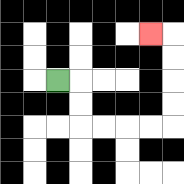{'start': '[2, 3]', 'end': '[6, 1]', 'path_directions': 'R,D,D,R,R,R,R,U,U,U,U,L', 'path_coordinates': '[[2, 3], [3, 3], [3, 4], [3, 5], [4, 5], [5, 5], [6, 5], [7, 5], [7, 4], [7, 3], [7, 2], [7, 1], [6, 1]]'}